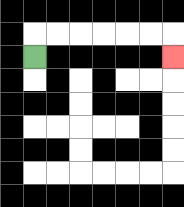{'start': '[1, 2]', 'end': '[7, 2]', 'path_directions': 'U,R,R,R,R,R,R,D', 'path_coordinates': '[[1, 2], [1, 1], [2, 1], [3, 1], [4, 1], [5, 1], [6, 1], [7, 1], [7, 2]]'}